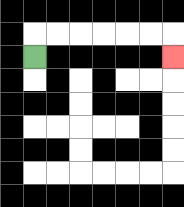{'start': '[1, 2]', 'end': '[7, 2]', 'path_directions': 'U,R,R,R,R,R,R,D', 'path_coordinates': '[[1, 2], [1, 1], [2, 1], [3, 1], [4, 1], [5, 1], [6, 1], [7, 1], [7, 2]]'}